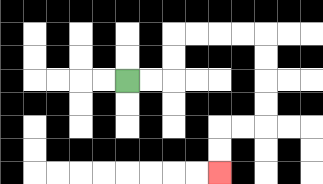{'start': '[5, 3]', 'end': '[9, 7]', 'path_directions': 'R,R,U,U,R,R,R,R,D,D,D,D,L,L,D,D', 'path_coordinates': '[[5, 3], [6, 3], [7, 3], [7, 2], [7, 1], [8, 1], [9, 1], [10, 1], [11, 1], [11, 2], [11, 3], [11, 4], [11, 5], [10, 5], [9, 5], [9, 6], [9, 7]]'}